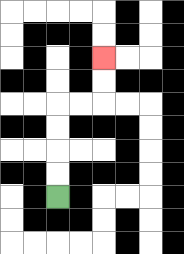{'start': '[2, 8]', 'end': '[4, 2]', 'path_directions': 'U,U,U,U,R,R,U,U', 'path_coordinates': '[[2, 8], [2, 7], [2, 6], [2, 5], [2, 4], [3, 4], [4, 4], [4, 3], [4, 2]]'}